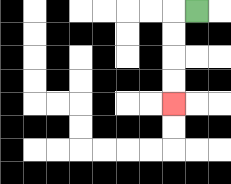{'start': '[8, 0]', 'end': '[7, 4]', 'path_directions': 'L,D,D,D,D', 'path_coordinates': '[[8, 0], [7, 0], [7, 1], [7, 2], [7, 3], [7, 4]]'}